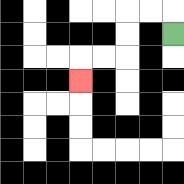{'start': '[7, 1]', 'end': '[3, 3]', 'path_directions': 'U,L,L,D,D,L,L,D', 'path_coordinates': '[[7, 1], [7, 0], [6, 0], [5, 0], [5, 1], [5, 2], [4, 2], [3, 2], [3, 3]]'}